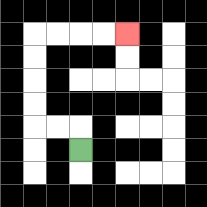{'start': '[3, 6]', 'end': '[5, 1]', 'path_directions': 'U,L,L,U,U,U,U,R,R,R,R', 'path_coordinates': '[[3, 6], [3, 5], [2, 5], [1, 5], [1, 4], [1, 3], [1, 2], [1, 1], [2, 1], [3, 1], [4, 1], [5, 1]]'}